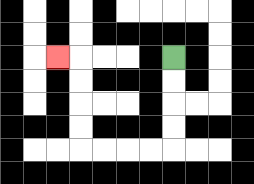{'start': '[7, 2]', 'end': '[2, 2]', 'path_directions': 'D,D,D,D,L,L,L,L,U,U,U,U,L', 'path_coordinates': '[[7, 2], [7, 3], [7, 4], [7, 5], [7, 6], [6, 6], [5, 6], [4, 6], [3, 6], [3, 5], [3, 4], [3, 3], [3, 2], [2, 2]]'}